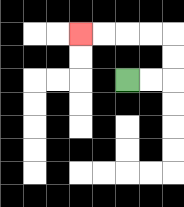{'start': '[5, 3]', 'end': '[3, 1]', 'path_directions': 'R,R,U,U,L,L,L,L', 'path_coordinates': '[[5, 3], [6, 3], [7, 3], [7, 2], [7, 1], [6, 1], [5, 1], [4, 1], [3, 1]]'}